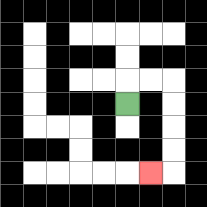{'start': '[5, 4]', 'end': '[6, 7]', 'path_directions': 'U,R,R,D,D,D,D,L', 'path_coordinates': '[[5, 4], [5, 3], [6, 3], [7, 3], [7, 4], [7, 5], [7, 6], [7, 7], [6, 7]]'}